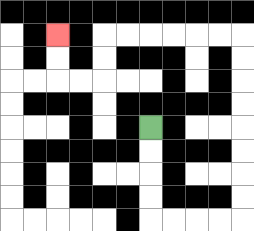{'start': '[6, 5]', 'end': '[2, 1]', 'path_directions': 'D,D,D,D,R,R,R,R,U,U,U,U,U,U,U,U,L,L,L,L,L,L,D,D,L,L,U,U', 'path_coordinates': '[[6, 5], [6, 6], [6, 7], [6, 8], [6, 9], [7, 9], [8, 9], [9, 9], [10, 9], [10, 8], [10, 7], [10, 6], [10, 5], [10, 4], [10, 3], [10, 2], [10, 1], [9, 1], [8, 1], [7, 1], [6, 1], [5, 1], [4, 1], [4, 2], [4, 3], [3, 3], [2, 3], [2, 2], [2, 1]]'}